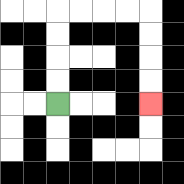{'start': '[2, 4]', 'end': '[6, 4]', 'path_directions': 'U,U,U,U,R,R,R,R,D,D,D,D', 'path_coordinates': '[[2, 4], [2, 3], [2, 2], [2, 1], [2, 0], [3, 0], [4, 0], [5, 0], [6, 0], [6, 1], [6, 2], [6, 3], [6, 4]]'}